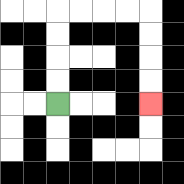{'start': '[2, 4]', 'end': '[6, 4]', 'path_directions': 'U,U,U,U,R,R,R,R,D,D,D,D', 'path_coordinates': '[[2, 4], [2, 3], [2, 2], [2, 1], [2, 0], [3, 0], [4, 0], [5, 0], [6, 0], [6, 1], [6, 2], [6, 3], [6, 4]]'}